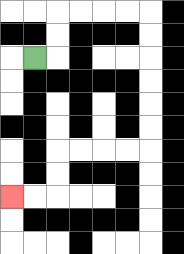{'start': '[1, 2]', 'end': '[0, 8]', 'path_directions': 'R,U,U,R,R,R,R,D,D,D,D,D,D,L,L,L,L,D,D,L,L', 'path_coordinates': '[[1, 2], [2, 2], [2, 1], [2, 0], [3, 0], [4, 0], [5, 0], [6, 0], [6, 1], [6, 2], [6, 3], [6, 4], [6, 5], [6, 6], [5, 6], [4, 6], [3, 6], [2, 6], [2, 7], [2, 8], [1, 8], [0, 8]]'}